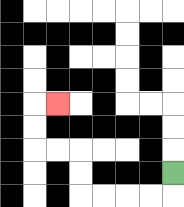{'start': '[7, 7]', 'end': '[2, 4]', 'path_directions': 'D,L,L,L,L,U,U,L,L,U,U,R', 'path_coordinates': '[[7, 7], [7, 8], [6, 8], [5, 8], [4, 8], [3, 8], [3, 7], [3, 6], [2, 6], [1, 6], [1, 5], [1, 4], [2, 4]]'}